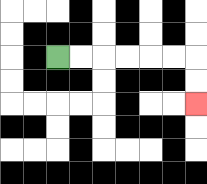{'start': '[2, 2]', 'end': '[8, 4]', 'path_directions': 'R,R,R,R,R,R,D,D', 'path_coordinates': '[[2, 2], [3, 2], [4, 2], [5, 2], [6, 2], [7, 2], [8, 2], [8, 3], [8, 4]]'}